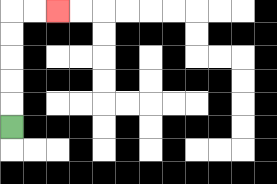{'start': '[0, 5]', 'end': '[2, 0]', 'path_directions': 'U,U,U,U,U,R,R', 'path_coordinates': '[[0, 5], [0, 4], [0, 3], [0, 2], [0, 1], [0, 0], [1, 0], [2, 0]]'}